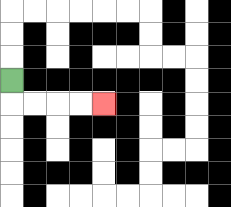{'start': '[0, 3]', 'end': '[4, 4]', 'path_directions': 'D,R,R,R,R', 'path_coordinates': '[[0, 3], [0, 4], [1, 4], [2, 4], [3, 4], [4, 4]]'}